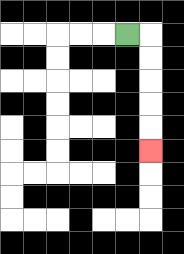{'start': '[5, 1]', 'end': '[6, 6]', 'path_directions': 'R,D,D,D,D,D', 'path_coordinates': '[[5, 1], [6, 1], [6, 2], [6, 3], [6, 4], [6, 5], [6, 6]]'}